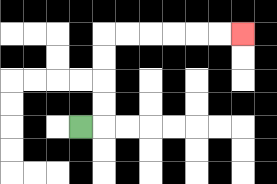{'start': '[3, 5]', 'end': '[10, 1]', 'path_directions': 'R,U,U,U,U,R,R,R,R,R,R', 'path_coordinates': '[[3, 5], [4, 5], [4, 4], [4, 3], [4, 2], [4, 1], [5, 1], [6, 1], [7, 1], [8, 1], [9, 1], [10, 1]]'}